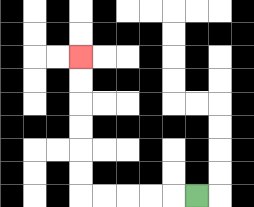{'start': '[8, 8]', 'end': '[3, 2]', 'path_directions': 'L,L,L,L,L,U,U,U,U,U,U', 'path_coordinates': '[[8, 8], [7, 8], [6, 8], [5, 8], [4, 8], [3, 8], [3, 7], [3, 6], [3, 5], [3, 4], [3, 3], [3, 2]]'}